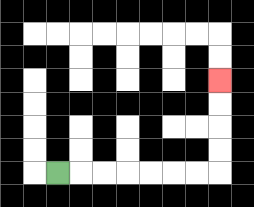{'start': '[2, 7]', 'end': '[9, 3]', 'path_directions': 'R,R,R,R,R,R,R,U,U,U,U', 'path_coordinates': '[[2, 7], [3, 7], [4, 7], [5, 7], [6, 7], [7, 7], [8, 7], [9, 7], [9, 6], [9, 5], [9, 4], [9, 3]]'}